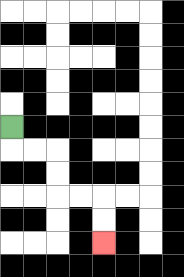{'start': '[0, 5]', 'end': '[4, 10]', 'path_directions': 'D,R,R,D,D,R,R,D,D', 'path_coordinates': '[[0, 5], [0, 6], [1, 6], [2, 6], [2, 7], [2, 8], [3, 8], [4, 8], [4, 9], [4, 10]]'}